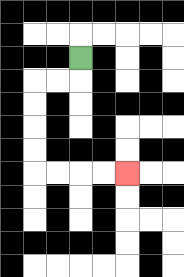{'start': '[3, 2]', 'end': '[5, 7]', 'path_directions': 'D,L,L,D,D,D,D,R,R,R,R', 'path_coordinates': '[[3, 2], [3, 3], [2, 3], [1, 3], [1, 4], [1, 5], [1, 6], [1, 7], [2, 7], [3, 7], [4, 7], [5, 7]]'}